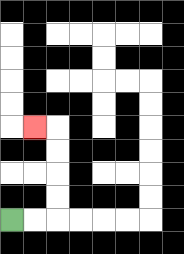{'start': '[0, 9]', 'end': '[1, 5]', 'path_directions': 'R,R,U,U,U,U,L', 'path_coordinates': '[[0, 9], [1, 9], [2, 9], [2, 8], [2, 7], [2, 6], [2, 5], [1, 5]]'}